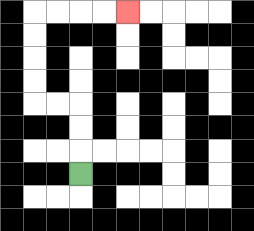{'start': '[3, 7]', 'end': '[5, 0]', 'path_directions': 'U,U,U,L,L,U,U,U,U,R,R,R,R', 'path_coordinates': '[[3, 7], [3, 6], [3, 5], [3, 4], [2, 4], [1, 4], [1, 3], [1, 2], [1, 1], [1, 0], [2, 0], [3, 0], [4, 0], [5, 0]]'}